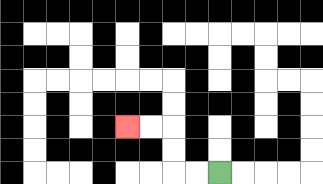{'start': '[9, 7]', 'end': '[5, 5]', 'path_directions': 'L,L,U,U,L,L', 'path_coordinates': '[[9, 7], [8, 7], [7, 7], [7, 6], [7, 5], [6, 5], [5, 5]]'}